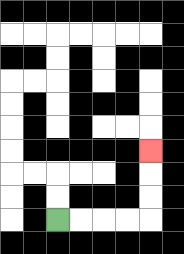{'start': '[2, 9]', 'end': '[6, 6]', 'path_directions': 'R,R,R,R,U,U,U', 'path_coordinates': '[[2, 9], [3, 9], [4, 9], [5, 9], [6, 9], [6, 8], [6, 7], [6, 6]]'}